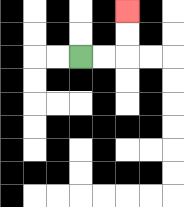{'start': '[3, 2]', 'end': '[5, 0]', 'path_directions': 'R,R,U,U', 'path_coordinates': '[[3, 2], [4, 2], [5, 2], [5, 1], [5, 0]]'}